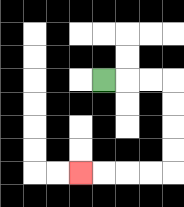{'start': '[4, 3]', 'end': '[3, 7]', 'path_directions': 'R,R,R,D,D,D,D,L,L,L,L', 'path_coordinates': '[[4, 3], [5, 3], [6, 3], [7, 3], [7, 4], [7, 5], [7, 6], [7, 7], [6, 7], [5, 7], [4, 7], [3, 7]]'}